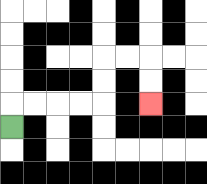{'start': '[0, 5]', 'end': '[6, 4]', 'path_directions': 'U,R,R,R,R,U,U,R,R,D,D', 'path_coordinates': '[[0, 5], [0, 4], [1, 4], [2, 4], [3, 4], [4, 4], [4, 3], [4, 2], [5, 2], [6, 2], [6, 3], [6, 4]]'}